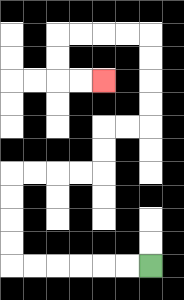{'start': '[6, 11]', 'end': '[4, 3]', 'path_directions': 'L,L,L,L,L,L,U,U,U,U,R,R,R,R,U,U,R,R,U,U,U,U,L,L,L,L,D,D,R,R', 'path_coordinates': '[[6, 11], [5, 11], [4, 11], [3, 11], [2, 11], [1, 11], [0, 11], [0, 10], [0, 9], [0, 8], [0, 7], [1, 7], [2, 7], [3, 7], [4, 7], [4, 6], [4, 5], [5, 5], [6, 5], [6, 4], [6, 3], [6, 2], [6, 1], [5, 1], [4, 1], [3, 1], [2, 1], [2, 2], [2, 3], [3, 3], [4, 3]]'}